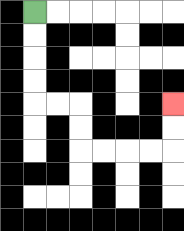{'start': '[1, 0]', 'end': '[7, 4]', 'path_directions': 'D,D,D,D,R,R,D,D,R,R,R,R,U,U', 'path_coordinates': '[[1, 0], [1, 1], [1, 2], [1, 3], [1, 4], [2, 4], [3, 4], [3, 5], [3, 6], [4, 6], [5, 6], [6, 6], [7, 6], [7, 5], [7, 4]]'}